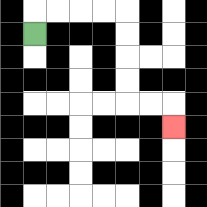{'start': '[1, 1]', 'end': '[7, 5]', 'path_directions': 'U,R,R,R,R,D,D,D,D,R,R,D', 'path_coordinates': '[[1, 1], [1, 0], [2, 0], [3, 0], [4, 0], [5, 0], [5, 1], [5, 2], [5, 3], [5, 4], [6, 4], [7, 4], [7, 5]]'}